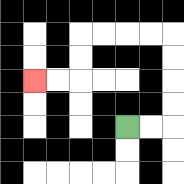{'start': '[5, 5]', 'end': '[1, 3]', 'path_directions': 'R,R,U,U,U,U,L,L,L,L,D,D,L,L', 'path_coordinates': '[[5, 5], [6, 5], [7, 5], [7, 4], [7, 3], [7, 2], [7, 1], [6, 1], [5, 1], [4, 1], [3, 1], [3, 2], [3, 3], [2, 3], [1, 3]]'}